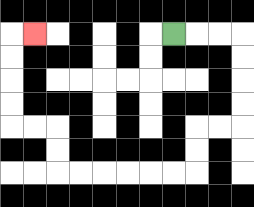{'start': '[7, 1]', 'end': '[1, 1]', 'path_directions': 'R,R,R,D,D,D,D,L,L,D,D,L,L,L,L,L,L,U,U,L,L,U,U,U,U,R', 'path_coordinates': '[[7, 1], [8, 1], [9, 1], [10, 1], [10, 2], [10, 3], [10, 4], [10, 5], [9, 5], [8, 5], [8, 6], [8, 7], [7, 7], [6, 7], [5, 7], [4, 7], [3, 7], [2, 7], [2, 6], [2, 5], [1, 5], [0, 5], [0, 4], [0, 3], [0, 2], [0, 1], [1, 1]]'}